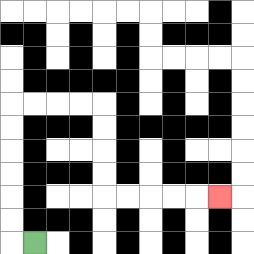{'start': '[1, 10]', 'end': '[9, 8]', 'path_directions': 'L,U,U,U,U,U,U,R,R,R,R,D,D,D,D,R,R,R,R,R', 'path_coordinates': '[[1, 10], [0, 10], [0, 9], [0, 8], [0, 7], [0, 6], [0, 5], [0, 4], [1, 4], [2, 4], [3, 4], [4, 4], [4, 5], [4, 6], [4, 7], [4, 8], [5, 8], [6, 8], [7, 8], [8, 8], [9, 8]]'}